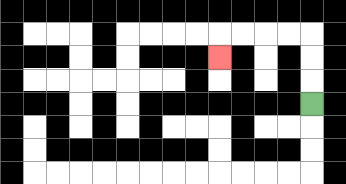{'start': '[13, 4]', 'end': '[9, 2]', 'path_directions': 'U,U,U,L,L,L,L,D', 'path_coordinates': '[[13, 4], [13, 3], [13, 2], [13, 1], [12, 1], [11, 1], [10, 1], [9, 1], [9, 2]]'}